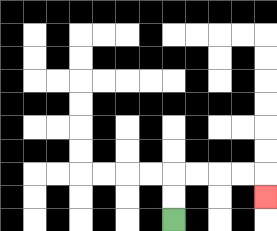{'start': '[7, 9]', 'end': '[11, 8]', 'path_directions': 'U,U,R,R,R,R,D', 'path_coordinates': '[[7, 9], [7, 8], [7, 7], [8, 7], [9, 7], [10, 7], [11, 7], [11, 8]]'}